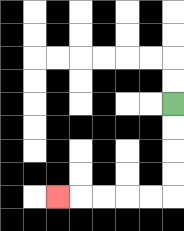{'start': '[7, 4]', 'end': '[2, 8]', 'path_directions': 'D,D,D,D,L,L,L,L,L', 'path_coordinates': '[[7, 4], [7, 5], [7, 6], [7, 7], [7, 8], [6, 8], [5, 8], [4, 8], [3, 8], [2, 8]]'}